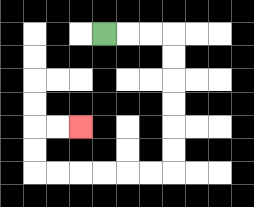{'start': '[4, 1]', 'end': '[3, 5]', 'path_directions': 'R,R,R,D,D,D,D,D,D,L,L,L,L,L,L,U,U,R,R', 'path_coordinates': '[[4, 1], [5, 1], [6, 1], [7, 1], [7, 2], [7, 3], [7, 4], [7, 5], [7, 6], [7, 7], [6, 7], [5, 7], [4, 7], [3, 7], [2, 7], [1, 7], [1, 6], [1, 5], [2, 5], [3, 5]]'}